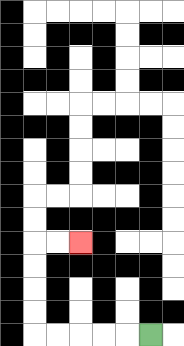{'start': '[6, 14]', 'end': '[3, 10]', 'path_directions': 'L,L,L,L,L,U,U,U,U,R,R', 'path_coordinates': '[[6, 14], [5, 14], [4, 14], [3, 14], [2, 14], [1, 14], [1, 13], [1, 12], [1, 11], [1, 10], [2, 10], [3, 10]]'}